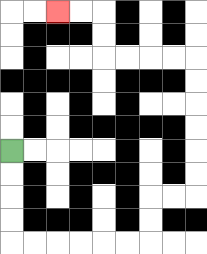{'start': '[0, 6]', 'end': '[2, 0]', 'path_directions': 'D,D,D,D,R,R,R,R,R,R,U,U,R,R,U,U,U,U,U,U,L,L,L,L,U,U,L,L', 'path_coordinates': '[[0, 6], [0, 7], [0, 8], [0, 9], [0, 10], [1, 10], [2, 10], [3, 10], [4, 10], [5, 10], [6, 10], [6, 9], [6, 8], [7, 8], [8, 8], [8, 7], [8, 6], [8, 5], [8, 4], [8, 3], [8, 2], [7, 2], [6, 2], [5, 2], [4, 2], [4, 1], [4, 0], [3, 0], [2, 0]]'}